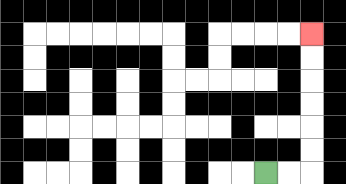{'start': '[11, 7]', 'end': '[13, 1]', 'path_directions': 'R,R,U,U,U,U,U,U', 'path_coordinates': '[[11, 7], [12, 7], [13, 7], [13, 6], [13, 5], [13, 4], [13, 3], [13, 2], [13, 1]]'}